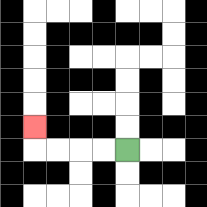{'start': '[5, 6]', 'end': '[1, 5]', 'path_directions': 'L,L,L,L,U', 'path_coordinates': '[[5, 6], [4, 6], [3, 6], [2, 6], [1, 6], [1, 5]]'}